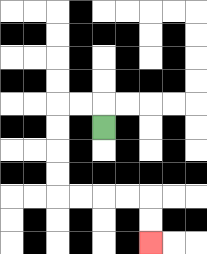{'start': '[4, 5]', 'end': '[6, 10]', 'path_directions': 'U,L,L,D,D,D,D,R,R,R,R,D,D', 'path_coordinates': '[[4, 5], [4, 4], [3, 4], [2, 4], [2, 5], [2, 6], [2, 7], [2, 8], [3, 8], [4, 8], [5, 8], [6, 8], [6, 9], [6, 10]]'}